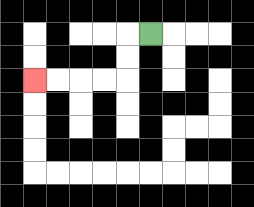{'start': '[6, 1]', 'end': '[1, 3]', 'path_directions': 'L,D,D,L,L,L,L', 'path_coordinates': '[[6, 1], [5, 1], [5, 2], [5, 3], [4, 3], [3, 3], [2, 3], [1, 3]]'}